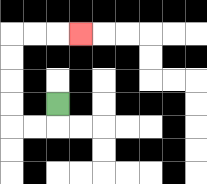{'start': '[2, 4]', 'end': '[3, 1]', 'path_directions': 'D,L,L,U,U,U,U,R,R,R', 'path_coordinates': '[[2, 4], [2, 5], [1, 5], [0, 5], [0, 4], [0, 3], [0, 2], [0, 1], [1, 1], [2, 1], [3, 1]]'}